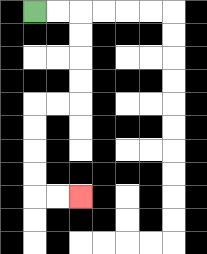{'start': '[1, 0]', 'end': '[3, 8]', 'path_directions': 'R,R,D,D,D,D,L,L,D,D,D,D,R,R', 'path_coordinates': '[[1, 0], [2, 0], [3, 0], [3, 1], [3, 2], [3, 3], [3, 4], [2, 4], [1, 4], [1, 5], [1, 6], [1, 7], [1, 8], [2, 8], [3, 8]]'}